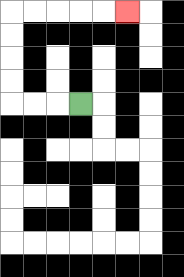{'start': '[3, 4]', 'end': '[5, 0]', 'path_directions': 'L,L,L,U,U,U,U,R,R,R,R,R', 'path_coordinates': '[[3, 4], [2, 4], [1, 4], [0, 4], [0, 3], [0, 2], [0, 1], [0, 0], [1, 0], [2, 0], [3, 0], [4, 0], [5, 0]]'}